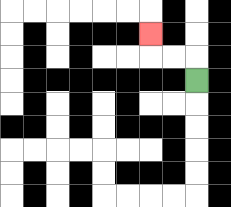{'start': '[8, 3]', 'end': '[6, 1]', 'path_directions': 'U,L,L,U', 'path_coordinates': '[[8, 3], [8, 2], [7, 2], [6, 2], [6, 1]]'}